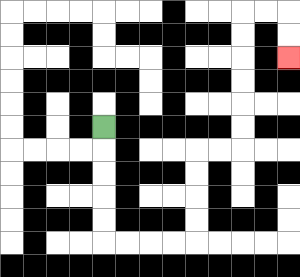{'start': '[4, 5]', 'end': '[12, 2]', 'path_directions': 'D,D,D,D,D,R,R,R,R,U,U,U,U,R,R,U,U,U,U,U,U,R,R,D,D', 'path_coordinates': '[[4, 5], [4, 6], [4, 7], [4, 8], [4, 9], [4, 10], [5, 10], [6, 10], [7, 10], [8, 10], [8, 9], [8, 8], [8, 7], [8, 6], [9, 6], [10, 6], [10, 5], [10, 4], [10, 3], [10, 2], [10, 1], [10, 0], [11, 0], [12, 0], [12, 1], [12, 2]]'}